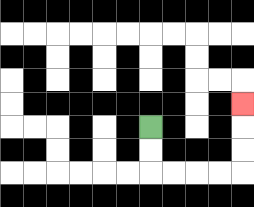{'start': '[6, 5]', 'end': '[10, 4]', 'path_directions': 'D,D,R,R,R,R,U,U,U', 'path_coordinates': '[[6, 5], [6, 6], [6, 7], [7, 7], [8, 7], [9, 7], [10, 7], [10, 6], [10, 5], [10, 4]]'}